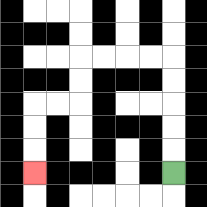{'start': '[7, 7]', 'end': '[1, 7]', 'path_directions': 'U,U,U,U,U,L,L,L,L,D,D,L,L,D,D,D', 'path_coordinates': '[[7, 7], [7, 6], [7, 5], [7, 4], [7, 3], [7, 2], [6, 2], [5, 2], [4, 2], [3, 2], [3, 3], [3, 4], [2, 4], [1, 4], [1, 5], [1, 6], [1, 7]]'}